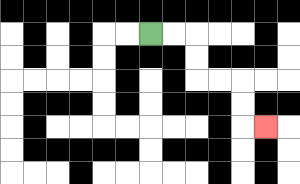{'start': '[6, 1]', 'end': '[11, 5]', 'path_directions': 'R,R,D,D,R,R,D,D,R', 'path_coordinates': '[[6, 1], [7, 1], [8, 1], [8, 2], [8, 3], [9, 3], [10, 3], [10, 4], [10, 5], [11, 5]]'}